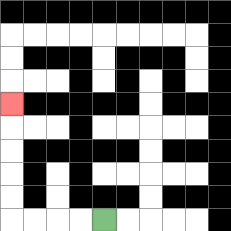{'start': '[4, 9]', 'end': '[0, 4]', 'path_directions': 'L,L,L,L,U,U,U,U,U', 'path_coordinates': '[[4, 9], [3, 9], [2, 9], [1, 9], [0, 9], [0, 8], [0, 7], [0, 6], [0, 5], [0, 4]]'}